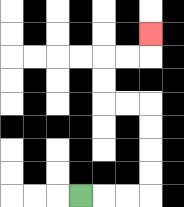{'start': '[3, 8]', 'end': '[6, 1]', 'path_directions': 'R,R,R,U,U,U,U,L,L,U,U,R,R,U', 'path_coordinates': '[[3, 8], [4, 8], [5, 8], [6, 8], [6, 7], [6, 6], [6, 5], [6, 4], [5, 4], [4, 4], [4, 3], [4, 2], [5, 2], [6, 2], [6, 1]]'}